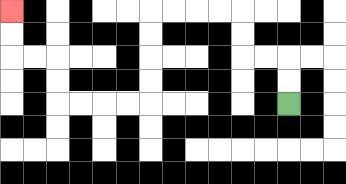{'start': '[12, 4]', 'end': '[0, 0]', 'path_directions': 'U,U,L,L,U,U,L,L,L,L,D,D,D,D,L,L,L,L,U,U,L,L,U,U', 'path_coordinates': '[[12, 4], [12, 3], [12, 2], [11, 2], [10, 2], [10, 1], [10, 0], [9, 0], [8, 0], [7, 0], [6, 0], [6, 1], [6, 2], [6, 3], [6, 4], [5, 4], [4, 4], [3, 4], [2, 4], [2, 3], [2, 2], [1, 2], [0, 2], [0, 1], [0, 0]]'}